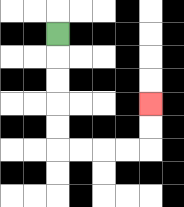{'start': '[2, 1]', 'end': '[6, 4]', 'path_directions': 'D,D,D,D,D,R,R,R,R,U,U', 'path_coordinates': '[[2, 1], [2, 2], [2, 3], [2, 4], [2, 5], [2, 6], [3, 6], [4, 6], [5, 6], [6, 6], [6, 5], [6, 4]]'}